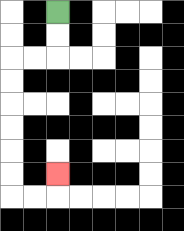{'start': '[2, 0]', 'end': '[2, 7]', 'path_directions': 'D,D,L,L,D,D,D,D,D,D,R,R,U', 'path_coordinates': '[[2, 0], [2, 1], [2, 2], [1, 2], [0, 2], [0, 3], [0, 4], [0, 5], [0, 6], [0, 7], [0, 8], [1, 8], [2, 8], [2, 7]]'}